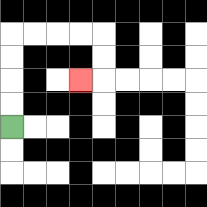{'start': '[0, 5]', 'end': '[3, 3]', 'path_directions': 'U,U,U,U,R,R,R,R,D,D,L', 'path_coordinates': '[[0, 5], [0, 4], [0, 3], [0, 2], [0, 1], [1, 1], [2, 1], [3, 1], [4, 1], [4, 2], [4, 3], [3, 3]]'}